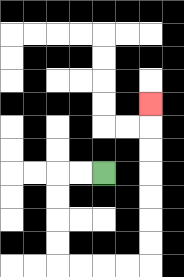{'start': '[4, 7]', 'end': '[6, 4]', 'path_directions': 'L,L,D,D,D,D,R,R,R,R,U,U,U,U,U,U,U', 'path_coordinates': '[[4, 7], [3, 7], [2, 7], [2, 8], [2, 9], [2, 10], [2, 11], [3, 11], [4, 11], [5, 11], [6, 11], [6, 10], [6, 9], [6, 8], [6, 7], [6, 6], [6, 5], [6, 4]]'}